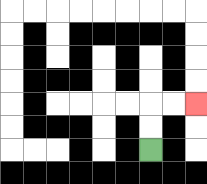{'start': '[6, 6]', 'end': '[8, 4]', 'path_directions': 'U,U,R,R', 'path_coordinates': '[[6, 6], [6, 5], [6, 4], [7, 4], [8, 4]]'}